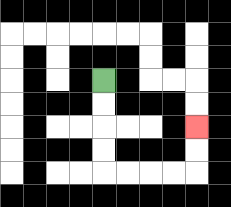{'start': '[4, 3]', 'end': '[8, 5]', 'path_directions': 'D,D,D,D,R,R,R,R,U,U', 'path_coordinates': '[[4, 3], [4, 4], [4, 5], [4, 6], [4, 7], [5, 7], [6, 7], [7, 7], [8, 7], [8, 6], [8, 5]]'}